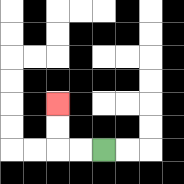{'start': '[4, 6]', 'end': '[2, 4]', 'path_directions': 'L,L,U,U', 'path_coordinates': '[[4, 6], [3, 6], [2, 6], [2, 5], [2, 4]]'}